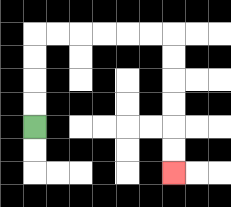{'start': '[1, 5]', 'end': '[7, 7]', 'path_directions': 'U,U,U,U,R,R,R,R,R,R,D,D,D,D,D,D', 'path_coordinates': '[[1, 5], [1, 4], [1, 3], [1, 2], [1, 1], [2, 1], [3, 1], [4, 1], [5, 1], [6, 1], [7, 1], [7, 2], [7, 3], [7, 4], [7, 5], [7, 6], [7, 7]]'}